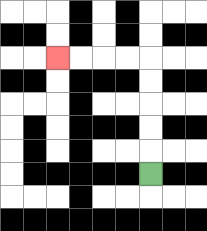{'start': '[6, 7]', 'end': '[2, 2]', 'path_directions': 'U,U,U,U,U,L,L,L,L', 'path_coordinates': '[[6, 7], [6, 6], [6, 5], [6, 4], [6, 3], [6, 2], [5, 2], [4, 2], [3, 2], [2, 2]]'}